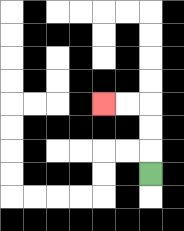{'start': '[6, 7]', 'end': '[4, 4]', 'path_directions': 'U,U,U,L,L', 'path_coordinates': '[[6, 7], [6, 6], [6, 5], [6, 4], [5, 4], [4, 4]]'}